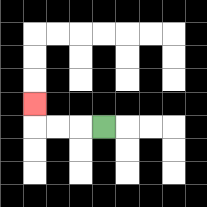{'start': '[4, 5]', 'end': '[1, 4]', 'path_directions': 'L,L,L,U', 'path_coordinates': '[[4, 5], [3, 5], [2, 5], [1, 5], [1, 4]]'}